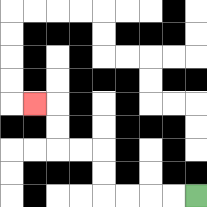{'start': '[8, 8]', 'end': '[1, 4]', 'path_directions': 'L,L,L,L,U,U,L,L,U,U,L', 'path_coordinates': '[[8, 8], [7, 8], [6, 8], [5, 8], [4, 8], [4, 7], [4, 6], [3, 6], [2, 6], [2, 5], [2, 4], [1, 4]]'}